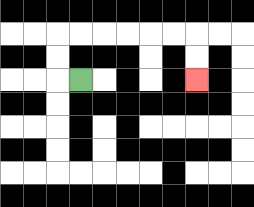{'start': '[3, 3]', 'end': '[8, 3]', 'path_directions': 'L,U,U,R,R,R,R,R,R,D,D', 'path_coordinates': '[[3, 3], [2, 3], [2, 2], [2, 1], [3, 1], [4, 1], [5, 1], [6, 1], [7, 1], [8, 1], [8, 2], [8, 3]]'}